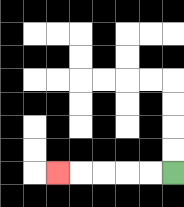{'start': '[7, 7]', 'end': '[2, 7]', 'path_directions': 'L,L,L,L,L', 'path_coordinates': '[[7, 7], [6, 7], [5, 7], [4, 7], [3, 7], [2, 7]]'}